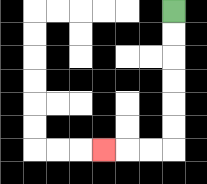{'start': '[7, 0]', 'end': '[4, 6]', 'path_directions': 'D,D,D,D,D,D,L,L,L', 'path_coordinates': '[[7, 0], [7, 1], [7, 2], [7, 3], [7, 4], [7, 5], [7, 6], [6, 6], [5, 6], [4, 6]]'}